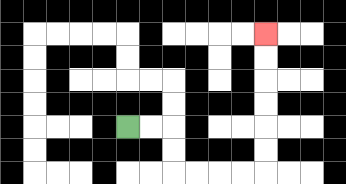{'start': '[5, 5]', 'end': '[11, 1]', 'path_directions': 'R,R,D,D,R,R,R,R,U,U,U,U,U,U', 'path_coordinates': '[[5, 5], [6, 5], [7, 5], [7, 6], [7, 7], [8, 7], [9, 7], [10, 7], [11, 7], [11, 6], [11, 5], [11, 4], [11, 3], [11, 2], [11, 1]]'}